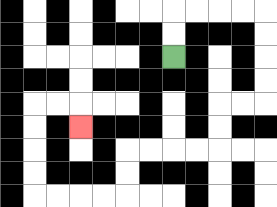{'start': '[7, 2]', 'end': '[3, 5]', 'path_directions': 'U,U,R,R,R,R,D,D,D,D,L,L,D,D,L,L,L,L,D,D,L,L,L,L,U,U,U,U,R,R,D', 'path_coordinates': '[[7, 2], [7, 1], [7, 0], [8, 0], [9, 0], [10, 0], [11, 0], [11, 1], [11, 2], [11, 3], [11, 4], [10, 4], [9, 4], [9, 5], [9, 6], [8, 6], [7, 6], [6, 6], [5, 6], [5, 7], [5, 8], [4, 8], [3, 8], [2, 8], [1, 8], [1, 7], [1, 6], [1, 5], [1, 4], [2, 4], [3, 4], [3, 5]]'}